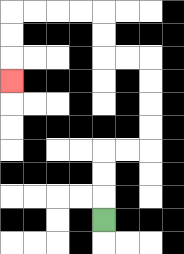{'start': '[4, 9]', 'end': '[0, 3]', 'path_directions': 'U,U,U,R,R,U,U,U,U,L,L,U,U,L,L,L,L,D,D,D', 'path_coordinates': '[[4, 9], [4, 8], [4, 7], [4, 6], [5, 6], [6, 6], [6, 5], [6, 4], [6, 3], [6, 2], [5, 2], [4, 2], [4, 1], [4, 0], [3, 0], [2, 0], [1, 0], [0, 0], [0, 1], [0, 2], [0, 3]]'}